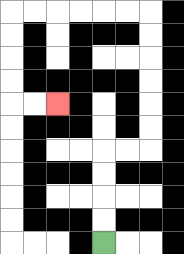{'start': '[4, 10]', 'end': '[2, 4]', 'path_directions': 'U,U,U,U,R,R,U,U,U,U,U,U,L,L,L,L,L,L,D,D,D,D,R,R', 'path_coordinates': '[[4, 10], [4, 9], [4, 8], [4, 7], [4, 6], [5, 6], [6, 6], [6, 5], [6, 4], [6, 3], [6, 2], [6, 1], [6, 0], [5, 0], [4, 0], [3, 0], [2, 0], [1, 0], [0, 0], [0, 1], [0, 2], [0, 3], [0, 4], [1, 4], [2, 4]]'}